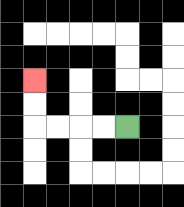{'start': '[5, 5]', 'end': '[1, 3]', 'path_directions': 'L,L,L,L,U,U', 'path_coordinates': '[[5, 5], [4, 5], [3, 5], [2, 5], [1, 5], [1, 4], [1, 3]]'}